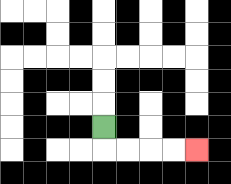{'start': '[4, 5]', 'end': '[8, 6]', 'path_directions': 'D,R,R,R,R', 'path_coordinates': '[[4, 5], [4, 6], [5, 6], [6, 6], [7, 6], [8, 6]]'}